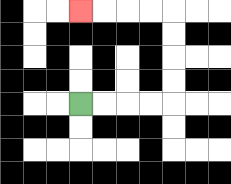{'start': '[3, 4]', 'end': '[3, 0]', 'path_directions': 'R,R,R,R,U,U,U,U,L,L,L,L', 'path_coordinates': '[[3, 4], [4, 4], [5, 4], [6, 4], [7, 4], [7, 3], [7, 2], [7, 1], [7, 0], [6, 0], [5, 0], [4, 0], [3, 0]]'}